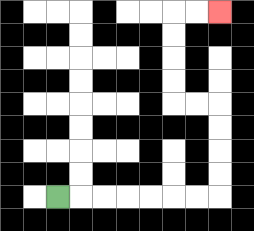{'start': '[2, 8]', 'end': '[9, 0]', 'path_directions': 'R,R,R,R,R,R,R,U,U,U,U,L,L,U,U,U,U,R,R', 'path_coordinates': '[[2, 8], [3, 8], [4, 8], [5, 8], [6, 8], [7, 8], [8, 8], [9, 8], [9, 7], [9, 6], [9, 5], [9, 4], [8, 4], [7, 4], [7, 3], [7, 2], [7, 1], [7, 0], [8, 0], [9, 0]]'}